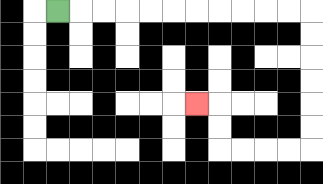{'start': '[2, 0]', 'end': '[8, 4]', 'path_directions': 'R,R,R,R,R,R,R,R,R,R,R,D,D,D,D,D,D,L,L,L,L,U,U,L', 'path_coordinates': '[[2, 0], [3, 0], [4, 0], [5, 0], [6, 0], [7, 0], [8, 0], [9, 0], [10, 0], [11, 0], [12, 0], [13, 0], [13, 1], [13, 2], [13, 3], [13, 4], [13, 5], [13, 6], [12, 6], [11, 6], [10, 6], [9, 6], [9, 5], [9, 4], [8, 4]]'}